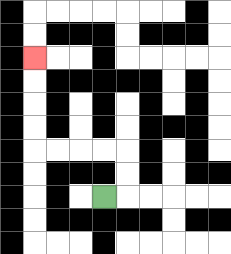{'start': '[4, 8]', 'end': '[1, 2]', 'path_directions': 'R,U,U,L,L,L,L,U,U,U,U', 'path_coordinates': '[[4, 8], [5, 8], [5, 7], [5, 6], [4, 6], [3, 6], [2, 6], [1, 6], [1, 5], [1, 4], [1, 3], [1, 2]]'}